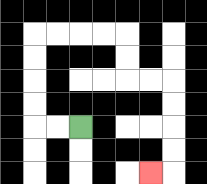{'start': '[3, 5]', 'end': '[6, 7]', 'path_directions': 'L,L,U,U,U,U,R,R,R,R,D,D,R,R,D,D,D,D,L', 'path_coordinates': '[[3, 5], [2, 5], [1, 5], [1, 4], [1, 3], [1, 2], [1, 1], [2, 1], [3, 1], [4, 1], [5, 1], [5, 2], [5, 3], [6, 3], [7, 3], [7, 4], [7, 5], [7, 6], [7, 7], [6, 7]]'}